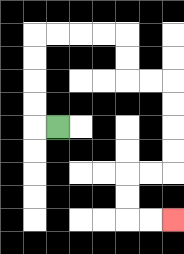{'start': '[2, 5]', 'end': '[7, 9]', 'path_directions': 'L,U,U,U,U,R,R,R,R,D,D,R,R,D,D,D,D,L,L,D,D,R,R', 'path_coordinates': '[[2, 5], [1, 5], [1, 4], [1, 3], [1, 2], [1, 1], [2, 1], [3, 1], [4, 1], [5, 1], [5, 2], [5, 3], [6, 3], [7, 3], [7, 4], [7, 5], [7, 6], [7, 7], [6, 7], [5, 7], [5, 8], [5, 9], [6, 9], [7, 9]]'}